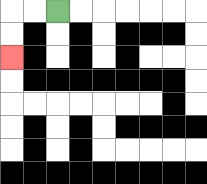{'start': '[2, 0]', 'end': '[0, 2]', 'path_directions': 'L,L,D,D', 'path_coordinates': '[[2, 0], [1, 0], [0, 0], [0, 1], [0, 2]]'}